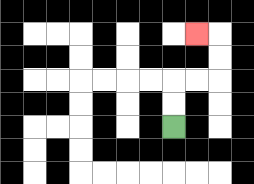{'start': '[7, 5]', 'end': '[8, 1]', 'path_directions': 'U,U,R,R,U,U,L', 'path_coordinates': '[[7, 5], [7, 4], [7, 3], [8, 3], [9, 3], [9, 2], [9, 1], [8, 1]]'}